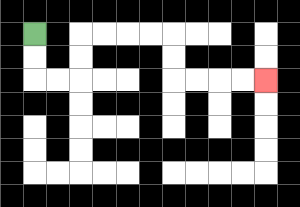{'start': '[1, 1]', 'end': '[11, 3]', 'path_directions': 'D,D,R,R,U,U,R,R,R,R,D,D,R,R,R,R', 'path_coordinates': '[[1, 1], [1, 2], [1, 3], [2, 3], [3, 3], [3, 2], [3, 1], [4, 1], [5, 1], [6, 1], [7, 1], [7, 2], [7, 3], [8, 3], [9, 3], [10, 3], [11, 3]]'}